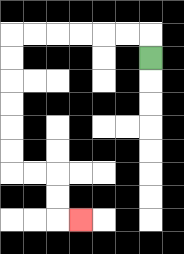{'start': '[6, 2]', 'end': '[3, 9]', 'path_directions': 'U,L,L,L,L,L,L,D,D,D,D,D,D,R,R,D,D,R', 'path_coordinates': '[[6, 2], [6, 1], [5, 1], [4, 1], [3, 1], [2, 1], [1, 1], [0, 1], [0, 2], [0, 3], [0, 4], [0, 5], [0, 6], [0, 7], [1, 7], [2, 7], [2, 8], [2, 9], [3, 9]]'}